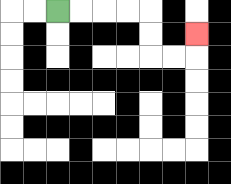{'start': '[2, 0]', 'end': '[8, 1]', 'path_directions': 'R,R,R,R,D,D,R,R,U', 'path_coordinates': '[[2, 0], [3, 0], [4, 0], [5, 0], [6, 0], [6, 1], [6, 2], [7, 2], [8, 2], [8, 1]]'}